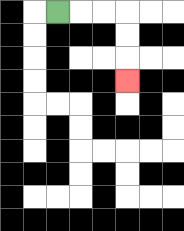{'start': '[2, 0]', 'end': '[5, 3]', 'path_directions': 'R,R,R,D,D,D', 'path_coordinates': '[[2, 0], [3, 0], [4, 0], [5, 0], [5, 1], [5, 2], [5, 3]]'}